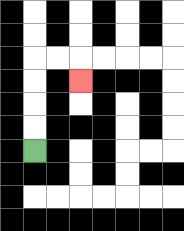{'start': '[1, 6]', 'end': '[3, 3]', 'path_directions': 'U,U,U,U,R,R,D', 'path_coordinates': '[[1, 6], [1, 5], [1, 4], [1, 3], [1, 2], [2, 2], [3, 2], [3, 3]]'}